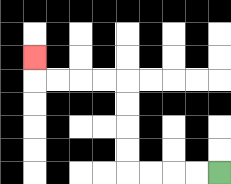{'start': '[9, 7]', 'end': '[1, 2]', 'path_directions': 'L,L,L,L,U,U,U,U,L,L,L,L,U', 'path_coordinates': '[[9, 7], [8, 7], [7, 7], [6, 7], [5, 7], [5, 6], [5, 5], [5, 4], [5, 3], [4, 3], [3, 3], [2, 3], [1, 3], [1, 2]]'}